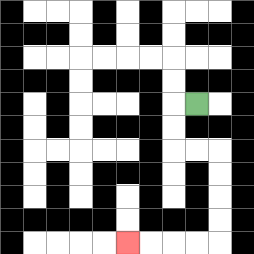{'start': '[8, 4]', 'end': '[5, 10]', 'path_directions': 'L,D,D,R,R,D,D,D,D,L,L,L,L', 'path_coordinates': '[[8, 4], [7, 4], [7, 5], [7, 6], [8, 6], [9, 6], [9, 7], [9, 8], [9, 9], [9, 10], [8, 10], [7, 10], [6, 10], [5, 10]]'}